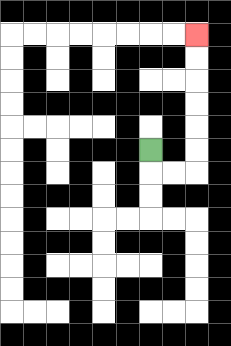{'start': '[6, 6]', 'end': '[8, 1]', 'path_directions': 'D,R,R,U,U,U,U,U,U', 'path_coordinates': '[[6, 6], [6, 7], [7, 7], [8, 7], [8, 6], [8, 5], [8, 4], [8, 3], [8, 2], [8, 1]]'}